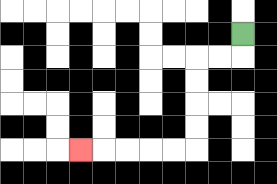{'start': '[10, 1]', 'end': '[3, 6]', 'path_directions': 'D,L,L,D,D,D,D,L,L,L,L,L', 'path_coordinates': '[[10, 1], [10, 2], [9, 2], [8, 2], [8, 3], [8, 4], [8, 5], [8, 6], [7, 6], [6, 6], [5, 6], [4, 6], [3, 6]]'}